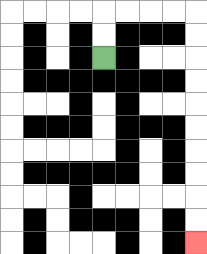{'start': '[4, 2]', 'end': '[8, 10]', 'path_directions': 'U,U,R,R,R,R,D,D,D,D,D,D,D,D,D,D', 'path_coordinates': '[[4, 2], [4, 1], [4, 0], [5, 0], [6, 0], [7, 0], [8, 0], [8, 1], [8, 2], [8, 3], [8, 4], [8, 5], [8, 6], [8, 7], [8, 8], [8, 9], [8, 10]]'}